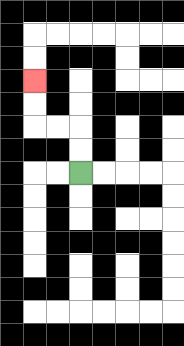{'start': '[3, 7]', 'end': '[1, 3]', 'path_directions': 'U,U,L,L,U,U', 'path_coordinates': '[[3, 7], [3, 6], [3, 5], [2, 5], [1, 5], [1, 4], [1, 3]]'}